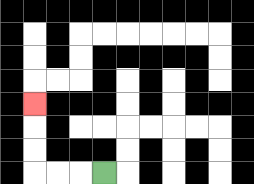{'start': '[4, 7]', 'end': '[1, 4]', 'path_directions': 'L,L,L,U,U,U', 'path_coordinates': '[[4, 7], [3, 7], [2, 7], [1, 7], [1, 6], [1, 5], [1, 4]]'}